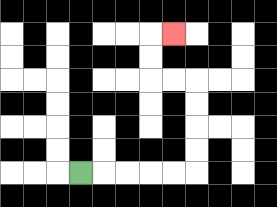{'start': '[3, 7]', 'end': '[7, 1]', 'path_directions': 'R,R,R,R,R,U,U,U,U,L,L,U,U,R', 'path_coordinates': '[[3, 7], [4, 7], [5, 7], [6, 7], [7, 7], [8, 7], [8, 6], [8, 5], [8, 4], [8, 3], [7, 3], [6, 3], [6, 2], [6, 1], [7, 1]]'}